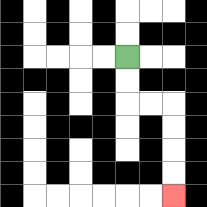{'start': '[5, 2]', 'end': '[7, 8]', 'path_directions': 'D,D,R,R,D,D,D,D', 'path_coordinates': '[[5, 2], [5, 3], [5, 4], [6, 4], [7, 4], [7, 5], [7, 6], [7, 7], [7, 8]]'}